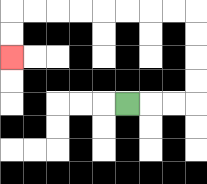{'start': '[5, 4]', 'end': '[0, 2]', 'path_directions': 'R,R,R,U,U,U,U,L,L,L,L,L,L,L,L,D,D', 'path_coordinates': '[[5, 4], [6, 4], [7, 4], [8, 4], [8, 3], [8, 2], [8, 1], [8, 0], [7, 0], [6, 0], [5, 0], [4, 0], [3, 0], [2, 0], [1, 0], [0, 0], [0, 1], [0, 2]]'}